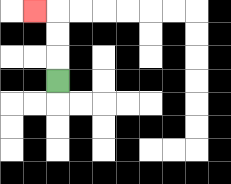{'start': '[2, 3]', 'end': '[1, 0]', 'path_directions': 'U,U,U,L', 'path_coordinates': '[[2, 3], [2, 2], [2, 1], [2, 0], [1, 0]]'}